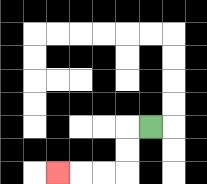{'start': '[6, 5]', 'end': '[2, 7]', 'path_directions': 'L,D,D,L,L,L', 'path_coordinates': '[[6, 5], [5, 5], [5, 6], [5, 7], [4, 7], [3, 7], [2, 7]]'}